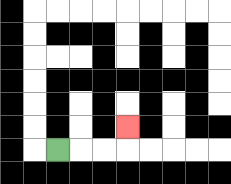{'start': '[2, 6]', 'end': '[5, 5]', 'path_directions': 'R,R,R,U', 'path_coordinates': '[[2, 6], [3, 6], [4, 6], [5, 6], [5, 5]]'}